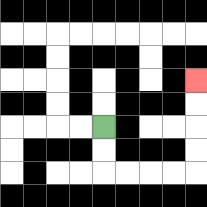{'start': '[4, 5]', 'end': '[8, 3]', 'path_directions': 'D,D,R,R,R,R,U,U,U,U', 'path_coordinates': '[[4, 5], [4, 6], [4, 7], [5, 7], [6, 7], [7, 7], [8, 7], [8, 6], [8, 5], [8, 4], [8, 3]]'}